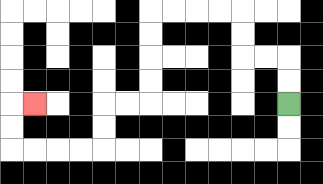{'start': '[12, 4]', 'end': '[1, 4]', 'path_directions': 'U,U,L,L,U,U,L,L,L,L,D,D,D,D,L,L,D,D,L,L,L,L,U,U,R', 'path_coordinates': '[[12, 4], [12, 3], [12, 2], [11, 2], [10, 2], [10, 1], [10, 0], [9, 0], [8, 0], [7, 0], [6, 0], [6, 1], [6, 2], [6, 3], [6, 4], [5, 4], [4, 4], [4, 5], [4, 6], [3, 6], [2, 6], [1, 6], [0, 6], [0, 5], [0, 4], [1, 4]]'}